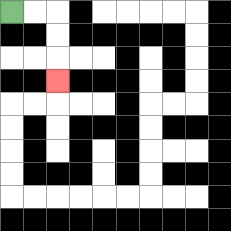{'start': '[0, 0]', 'end': '[2, 3]', 'path_directions': 'R,R,D,D,D', 'path_coordinates': '[[0, 0], [1, 0], [2, 0], [2, 1], [2, 2], [2, 3]]'}